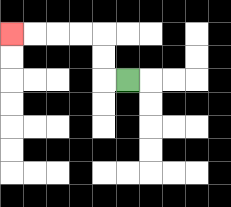{'start': '[5, 3]', 'end': '[0, 1]', 'path_directions': 'L,U,U,L,L,L,L', 'path_coordinates': '[[5, 3], [4, 3], [4, 2], [4, 1], [3, 1], [2, 1], [1, 1], [0, 1]]'}